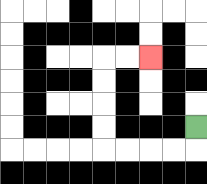{'start': '[8, 5]', 'end': '[6, 2]', 'path_directions': 'D,L,L,L,L,U,U,U,U,R,R', 'path_coordinates': '[[8, 5], [8, 6], [7, 6], [6, 6], [5, 6], [4, 6], [4, 5], [4, 4], [4, 3], [4, 2], [5, 2], [6, 2]]'}